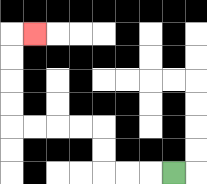{'start': '[7, 7]', 'end': '[1, 1]', 'path_directions': 'L,L,L,U,U,L,L,L,L,U,U,U,U,R', 'path_coordinates': '[[7, 7], [6, 7], [5, 7], [4, 7], [4, 6], [4, 5], [3, 5], [2, 5], [1, 5], [0, 5], [0, 4], [0, 3], [0, 2], [0, 1], [1, 1]]'}